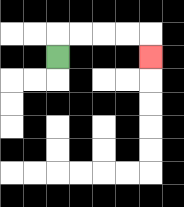{'start': '[2, 2]', 'end': '[6, 2]', 'path_directions': 'U,R,R,R,R,D', 'path_coordinates': '[[2, 2], [2, 1], [3, 1], [4, 1], [5, 1], [6, 1], [6, 2]]'}